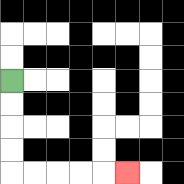{'start': '[0, 3]', 'end': '[5, 7]', 'path_directions': 'D,D,D,D,R,R,R,R,R', 'path_coordinates': '[[0, 3], [0, 4], [0, 5], [0, 6], [0, 7], [1, 7], [2, 7], [3, 7], [4, 7], [5, 7]]'}